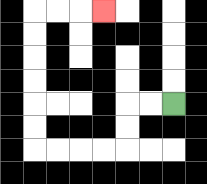{'start': '[7, 4]', 'end': '[4, 0]', 'path_directions': 'L,L,D,D,L,L,L,L,U,U,U,U,U,U,R,R,R', 'path_coordinates': '[[7, 4], [6, 4], [5, 4], [5, 5], [5, 6], [4, 6], [3, 6], [2, 6], [1, 6], [1, 5], [1, 4], [1, 3], [1, 2], [1, 1], [1, 0], [2, 0], [3, 0], [4, 0]]'}